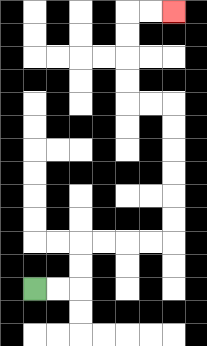{'start': '[1, 12]', 'end': '[7, 0]', 'path_directions': 'R,R,U,U,R,R,R,R,U,U,U,U,U,U,L,L,U,U,U,U,R,R', 'path_coordinates': '[[1, 12], [2, 12], [3, 12], [3, 11], [3, 10], [4, 10], [5, 10], [6, 10], [7, 10], [7, 9], [7, 8], [7, 7], [7, 6], [7, 5], [7, 4], [6, 4], [5, 4], [5, 3], [5, 2], [5, 1], [5, 0], [6, 0], [7, 0]]'}